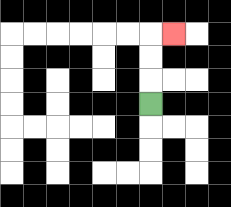{'start': '[6, 4]', 'end': '[7, 1]', 'path_directions': 'U,U,U,R', 'path_coordinates': '[[6, 4], [6, 3], [6, 2], [6, 1], [7, 1]]'}